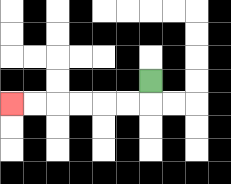{'start': '[6, 3]', 'end': '[0, 4]', 'path_directions': 'D,L,L,L,L,L,L', 'path_coordinates': '[[6, 3], [6, 4], [5, 4], [4, 4], [3, 4], [2, 4], [1, 4], [0, 4]]'}